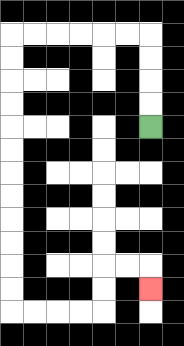{'start': '[6, 5]', 'end': '[6, 12]', 'path_directions': 'U,U,U,U,L,L,L,L,L,L,D,D,D,D,D,D,D,D,D,D,D,D,R,R,R,R,U,U,R,R,D', 'path_coordinates': '[[6, 5], [6, 4], [6, 3], [6, 2], [6, 1], [5, 1], [4, 1], [3, 1], [2, 1], [1, 1], [0, 1], [0, 2], [0, 3], [0, 4], [0, 5], [0, 6], [0, 7], [0, 8], [0, 9], [0, 10], [0, 11], [0, 12], [0, 13], [1, 13], [2, 13], [3, 13], [4, 13], [4, 12], [4, 11], [5, 11], [6, 11], [6, 12]]'}